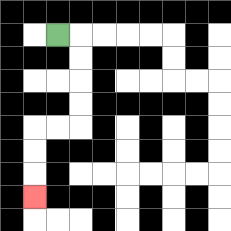{'start': '[2, 1]', 'end': '[1, 8]', 'path_directions': 'R,D,D,D,D,L,L,D,D,D', 'path_coordinates': '[[2, 1], [3, 1], [3, 2], [3, 3], [3, 4], [3, 5], [2, 5], [1, 5], [1, 6], [1, 7], [1, 8]]'}